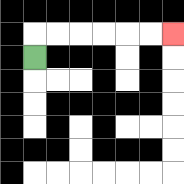{'start': '[1, 2]', 'end': '[7, 1]', 'path_directions': 'U,R,R,R,R,R,R', 'path_coordinates': '[[1, 2], [1, 1], [2, 1], [3, 1], [4, 1], [5, 1], [6, 1], [7, 1]]'}